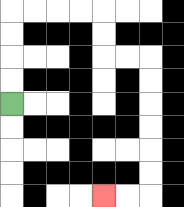{'start': '[0, 4]', 'end': '[4, 8]', 'path_directions': 'U,U,U,U,R,R,R,R,D,D,R,R,D,D,D,D,D,D,L,L', 'path_coordinates': '[[0, 4], [0, 3], [0, 2], [0, 1], [0, 0], [1, 0], [2, 0], [3, 0], [4, 0], [4, 1], [4, 2], [5, 2], [6, 2], [6, 3], [6, 4], [6, 5], [6, 6], [6, 7], [6, 8], [5, 8], [4, 8]]'}